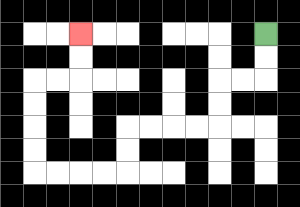{'start': '[11, 1]', 'end': '[3, 1]', 'path_directions': 'D,D,L,L,D,D,L,L,L,L,D,D,L,L,L,L,U,U,U,U,R,R,U,U', 'path_coordinates': '[[11, 1], [11, 2], [11, 3], [10, 3], [9, 3], [9, 4], [9, 5], [8, 5], [7, 5], [6, 5], [5, 5], [5, 6], [5, 7], [4, 7], [3, 7], [2, 7], [1, 7], [1, 6], [1, 5], [1, 4], [1, 3], [2, 3], [3, 3], [3, 2], [3, 1]]'}